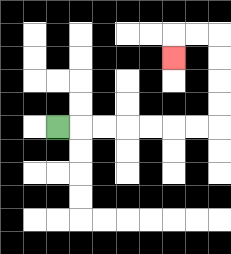{'start': '[2, 5]', 'end': '[7, 2]', 'path_directions': 'R,R,R,R,R,R,R,U,U,U,U,L,L,D', 'path_coordinates': '[[2, 5], [3, 5], [4, 5], [5, 5], [6, 5], [7, 5], [8, 5], [9, 5], [9, 4], [9, 3], [9, 2], [9, 1], [8, 1], [7, 1], [7, 2]]'}